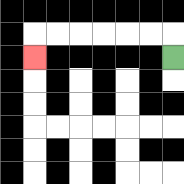{'start': '[7, 2]', 'end': '[1, 2]', 'path_directions': 'U,L,L,L,L,L,L,D', 'path_coordinates': '[[7, 2], [7, 1], [6, 1], [5, 1], [4, 1], [3, 1], [2, 1], [1, 1], [1, 2]]'}